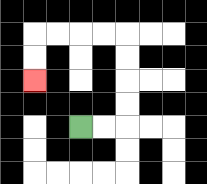{'start': '[3, 5]', 'end': '[1, 3]', 'path_directions': 'R,R,U,U,U,U,L,L,L,L,D,D', 'path_coordinates': '[[3, 5], [4, 5], [5, 5], [5, 4], [5, 3], [5, 2], [5, 1], [4, 1], [3, 1], [2, 1], [1, 1], [1, 2], [1, 3]]'}